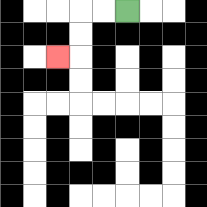{'start': '[5, 0]', 'end': '[2, 2]', 'path_directions': 'L,L,D,D,L', 'path_coordinates': '[[5, 0], [4, 0], [3, 0], [3, 1], [3, 2], [2, 2]]'}